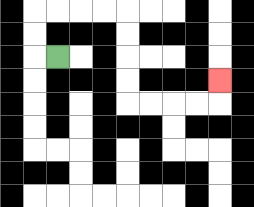{'start': '[2, 2]', 'end': '[9, 3]', 'path_directions': 'L,U,U,R,R,R,R,D,D,D,D,R,R,R,R,U', 'path_coordinates': '[[2, 2], [1, 2], [1, 1], [1, 0], [2, 0], [3, 0], [4, 0], [5, 0], [5, 1], [5, 2], [5, 3], [5, 4], [6, 4], [7, 4], [8, 4], [9, 4], [9, 3]]'}